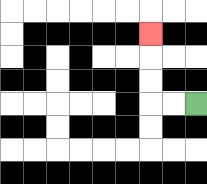{'start': '[8, 4]', 'end': '[6, 1]', 'path_directions': 'L,L,U,U,U', 'path_coordinates': '[[8, 4], [7, 4], [6, 4], [6, 3], [6, 2], [6, 1]]'}